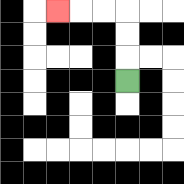{'start': '[5, 3]', 'end': '[2, 0]', 'path_directions': 'U,U,U,L,L,L', 'path_coordinates': '[[5, 3], [5, 2], [5, 1], [5, 0], [4, 0], [3, 0], [2, 0]]'}